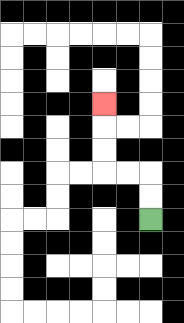{'start': '[6, 9]', 'end': '[4, 4]', 'path_directions': 'U,U,L,L,U,U,U', 'path_coordinates': '[[6, 9], [6, 8], [6, 7], [5, 7], [4, 7], [4, 6], [4, 5], [4, 4]]'}